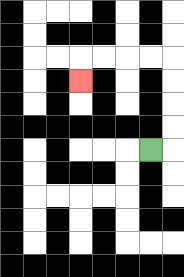{'start': '[6, 6]', 'end': '[3, 3]', 'path_directions': 'R,U,U,U,U,L,L,L,L,D', 'path_coordinates': '[[6, 6], [7, 6], [7, 5], [7, 4], [7, 3], [7, 2], [6, 2], [5, 2], [4, 2], [3, 2], [3, 3]]'}